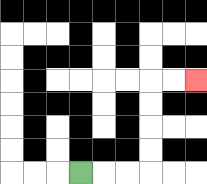{'start': '[3, 7]', 'end': '[8, 3]', 'path_directions': 'R,R,R,U,U,U,U,R,R', 'path_coordinates': '[[3, 7], [4, 7], [5, 7], [6, 7], [6, 6], [6, 5], [6, 4], [6, 3], [7, 3], [8, 3]]'}